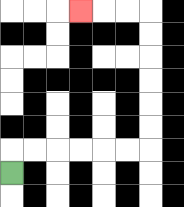{'start': '[0, 7]', 'end': '[3, 0]', 'path_directions': 'U,R,R,R,R,R,R,U,U,U,U,U,U,L,L,L', 'path_coordinates': '[[0, 7], [0, 6], [1, 6], [2, 6], [3, 6], [4, 6], [5, 6], [6, 6], [6, 5], [6, 4], [6, 3], [6, 2], [6, 1], [6, 0], [5, 0], [4, 0], [3, 0]]'}